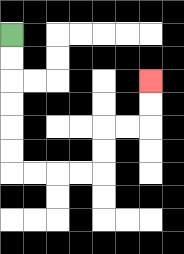{'start': '[0, 1]', 'end': '[6, 3]', 'path_directions': 'D,D,D,D,D,D,R,R,R,R,U,U,R,R,U,U', 'path_coordinates': '[[0, 1], [0, 2], [0, 3], [0, 4], [0, 5], [0, 6], [0, 7], [1, 7], [2, 7], [3, 7], [4, 7], [4, 6], [4, 5], [5, 5], [6, 5], [6, 4], [6, 3]]'}